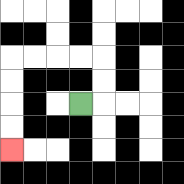{'start': '[3, 4]', 'end': '[0, 6]', 'path_directions': 'R,U,U,L,L,L,L,D,D,D,D', 'path_coordinates': '[[3, 4], [4, 4], [4, 3], [4, 2], [3, 2], [2, 2], [1, 2], [0, 2], [0, 3], [0, 4], [0, 5], [0, 6]]'}